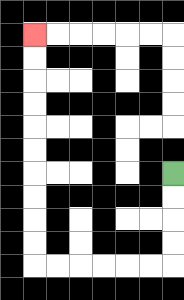{'start': '[7, 7]', 'end': '[1, 1]', 'path_directions': 'D,D,D,D,L,L,L,L,L,L,U,U,U,U,U,U,U,U,U,U', 'path_coordinates': '[[7, 7], [7, 8], [7, 9], [7, 10], [7, 11], [6, 11], [5, 11], [4, 11], [3, 11], [2, 11], [1, 11], [1, 10], [1, 9], [1, 8], [1, 7], [1, 6], [1, 5], [1, 4], [1, 3], [1, 2], [1, 1]]'}